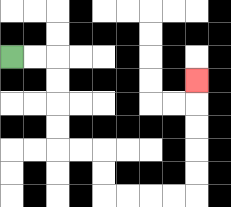{'start': '[0, 2]', 'end': '[8, 3]', 'path_directions': 'R,R,D,D,D,D,R,R,D,D,R,R,R,R,U,U,U,U,U', 'path_coordinates': '[[0, 2], [1, 2], [2, 2], [2, 3], [2, 4], [2, 5], [2, 6], [3, 6], [4, 6], [4, 7], [4, 8], [5, 8], [6, 8], [7, 8], [8, 8], [8, 7], [8, 6], [8, 5], [8, 4], [8, 3]]'}